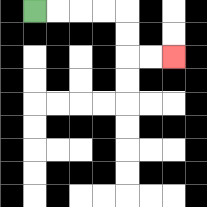{'start': '[1, 0]', 'end': '[7, 2]', 'path_directions': 'R,R,R,R,D,D,R,R', 'path_coordinates': '[[1, 0], [2, 0], [3, 0], [4, 0], [5, 0], [5, 1], [5, 2], [6, 2], [7, 2]]'}